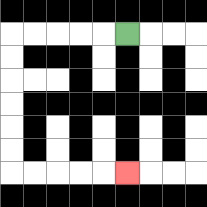{'start': '[5, 1]', 'end': '[5, 7]', 'path_directions': 'L,L,L,L,L,D,D,D,D,D,D,R,R,R,R,R', 'path_coordinates': '[[5, 1], [4, 1], [3, 1], [2, 1], [1, 1], [0, 1], [0, 2], [0, 3], [0, 4], [0, 5], [0, 6], [0, 7], [1, 7], [2, 7], [3, 7], [4, 7], [5, 7]]'}